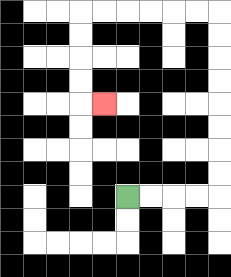{'start': '[5, 8]', 'end': '[4, 4]', 'path_directions': 'R,R,R,R,U,U,U,U,U,U,U,U,L,L,L,L,L,L,D,D,D,D,R', 'path_coordinates': '[[5, 8], [6, 8], [7, 8], [8, 8], [9, 8], [9, 7], [9, 6], [9, 5], [9, 4], [9, 3], [9, 2], [9, 1], [9, 0], [8, 0], [7, 0], [6, 0], [5, 0], [4, 0], [3, 0], [3, 1], [3, 2], [3, 3], [3, 4], [4, 4]]'}